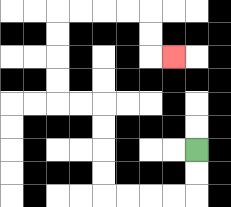{'start': '[8, 6]', 'end': '[7, 2]', 'path_directions': 'D,D,L,L,L,L,U,U,U,U,L,L,U,U,U,U,R,R,R,R,D,D,R', 'path_coordinates': '[[8, 6], [8, 7], [8, 8], [7, 8], [6, 8], [5, 8], [4, 8], [4, 7], [4, 6], [4, 5], [4, 4], [3, 4], [2, 4], [2, 3], [2, 2], [2, 1], [2, 0], [3, 0], [4, 0], [5, 0], [6, 0], [6, 1], [6, 2], [7, 2]]'}